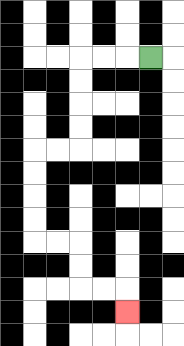{'start': '[6, 2]', 'end': '[5, 13]', 'path_directions': 'L,L,L,D,D,D,D,L,L,D,D,D,D,R,R,D,D,R,R,D', 'path_coordinates': '[[6, 2], [5, 2], [4, 2], [3, 2], [3, 3], [3, 4], [3, 5], [3, 6], [2, 6], [1, 6], [1, 7], [1, 8], [1, 9], [1, 10], [2, 10], [3, 10], [3, 11], [3, 12], [4, 12], [5, 12], [5, 13]]'}